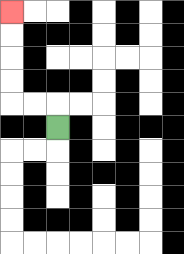{'start': '[2, 5]', 'end': '[0, 0]', 'path_directions': 'U,L,L,U,U,U,U', 'path_coordinates': '[[2, 5], [2, 4], [1, 4], [0, 4], [0, 3], [0, 2], [0, 1], [0, 0]]'}